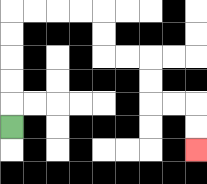{'start': '[0, 5]', 'end': '[8, 6]', 'path_directions': 'U,U,U,U,U,R,R,R,R,D,D,R,R,D,D,R,R,D,D', 'path_coordinates': '[[0, 5], [0, 4], [0, 3], [0, 2], [0, 1], [0, 0], [1, 0], [2, 0], [3, 0], [4, 0], [4, 1], [4, 2], [5, 2], [6, 2], [6, 3], [6, 4], [7, 4], [8, 4], [8, 5], [8, 6]]'}